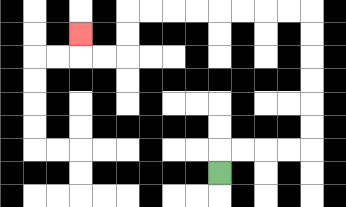{'start': '[9, 7]', 'end': '[3, 1]', 'path_directions': 'U,R,R,R,R,U,U,U,U,U,U,L,L,L,L,L,L,L,L,D,D,L,L,U', 'path_coordinates': '[[9, 7], [9, 6], [10, 6], [11, 6], [12, 6], [13, 6], [13, 5], [13, 4], [13, 3], [13, 2], [13, 1], [13, 0], [12, 0], [11, 0], [10, 0], [9, 0], [8, 0], [7, 0], [6, 0], [5, 0], [5, 1], [5, 2], [4, 2], [3, 2], [3, 1]]'}